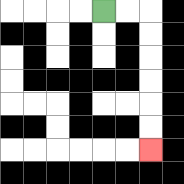{'start': '[4, 0]', 'end': '[6, 6]', 'path_directions': 'R,R,D,D,D,D,D,D', 'path_coordinates': '[[4, 0], [5, 0], [6, 0], [6, 1], [6, 2], [6, 3], [6, 4], [6, 5], [6, 6]]'}